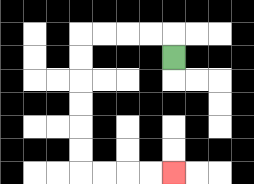{'start': '[7, 2]', 'end': '[7, 7]', 'path_directions': 'U,L,L,L,L,D,D,D,D,D,D,R,R,R,R', 'path_coordinates': '[[7, 2], [7, 1], [6, 1], [5, 1], [4, 1], [3, 1], [3, 2], [3, 3], [3, 4], [3, 5], [3, 6], [3, 7], [4, 7], [5, 7], [6, 7], [7, 7]]'}